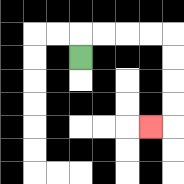{'start': '[3, 2]', 'end': '[6, 5]', 'path_directions': 'U,R,R,R,R,D,D,D,D,L', 'path_coordinates': '[[3, 2], [3, 1], [4, 1], [5, 1], [6, 1], [7, 1], [7, 2], [7, 3], [7, 4], [7, 5], [6, 5]]'}